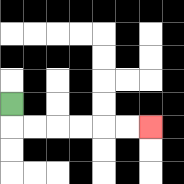{'start': '[0, 4]', 'end': '[6, 5]', 'path_directions': 'D,R,R,R,R,R,R', 'path_coordinates': '[[0, 4], [0, 5], [1, 5], [2, 5], [3, 5], [4, 5], [5, 5], [6, 5]]'}